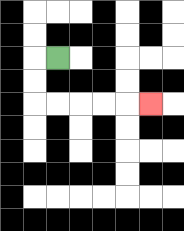{'start': '[2, 2]', 'end': '[6, 4]', 'path_directions': 'L,D,D,R,R,R,R,R', 'path_coordinates': '[[2, 2], [1, 2], [1, 3], [1, 4], [2, 4], [3, 4], [4, 4], [5, 4], [6, 4]]'}